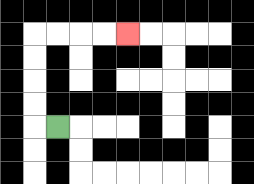{'start': '[2, 5]', 'end': '[5, 1]', 'path_directions': 'L,U,U,U,U,R,R,R,R', 'path_coordinates': '[[2, 5], [1, 5], [1, 4], [1, 3], [1, 2], [1, 1], [2, 1], [3, 1], [4, 1], [5, 1]]'}